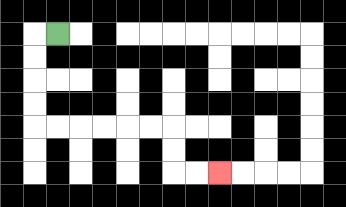{'start': '[2, 1]', 'end': '[9, 7]', 'path_directions': 'L,D,D,D,D,R,R,R,R,R,R,D,D,R,R', 'path_coordinates': '[[2, 1], [1, 1], [1, 2], [1, 3], [1, 4], [1, 5], [2, 5], [3, 5], [4, 5], [5, 5], [6, 5], [7, 5], [7, 6], [7, 7], [8, 7], [9, 7]]'}